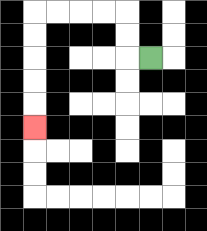{'start': '[6, 2]', 'end': '[1, 5]', 'path_directions': 'L,U,U,L,L,L,L,D,D,D,D,D', 'path_coordinates': '[[6, 2], [5, 2], [5, 1], [5, 0], [4, 0], [3, 0], [2, 0], [1, 0], [1, 1], [1, 2], [1, 3], [1, 4], [1, 5]]'}